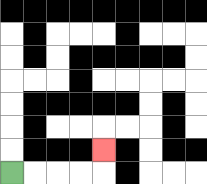{'start': '[0, 7]', 'end': '[4, 6]', 'path_directions': 'R,R,R,R,U', 'path_coordinates': '[[0, 7], [1, 7], [2, 7], [3, 7], [4, 7], [4, 6]]'}